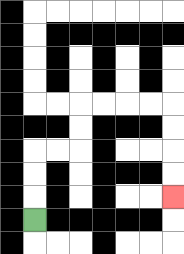{'start': '[1, 9]', 'end': '[7, 8]', 'path_directions': 'U,U,U,R,R,U,U,R,R,R,R,D,D,D,D', 'path_coordinates': '[[1, 9], [1, 8], [1, 7], [1, 6], [2, 6], [3, 6], [3, 5], [3, 4], [4, 4], [5, 4], [6, 4], [7, 4], [7, 5], [7, 6], [7, 7], [7, 8]]'}